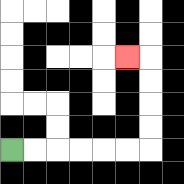{'start': '[0, 6]', 'end': '[5, 2]', 'path_directions': 'R,R,R,R,R,R,U,U,U,U,L', 'path_coordinates': '[[0, 6], [1, 6], [2, 6], [3, 6], [4, 6], [5, 6], [6, 6], [6, 5], [6, 4], [6, 3], [6, 2], [5, 2]]'}